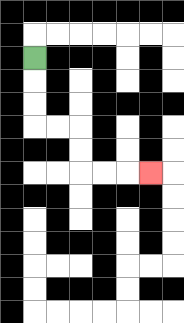{'start': '[1, 2]', 'end': '[6, 7]', 'path_directions': 'D,D,D,R,R,D,D,R,R,R', 'path_coordinates': '[[1, 2], [1, 3], [1, 4], [1, 5], [2, 5], [3, 5], [3, 6], [3, 7], [4, 7], [5, 7], [6, 7]]'}